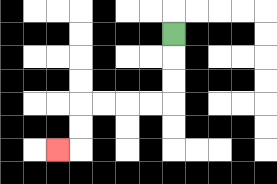{'start': '[7, 1]', 'end': '[2, 6]', 'path_directions': 'D,D,D,L,L,L,L,D,D,L', 'path_coordinates': '[[7, 1], [7, 2], [7, 3], [7, 4], [6, 4], [5, 4], [4, 4], [3, 4], [3, 5], [3, 6], [2, 6]]'}